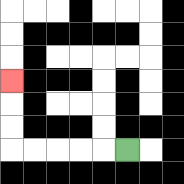{'start': '[5, 6]', 'end': '[0, 3]', 'path_directions': 'L,L,L,L,L,U,U,U', 'path_coordinates': '[[5, 6], [4, 6], [3, 6], [2, 6], [1, 6], [0, 6], [0, 5], [0, 4], [0, 3]]'}